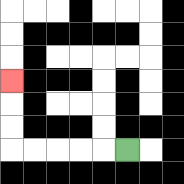{'start': '[5, 6]', 'end': '[0, 3]', 'path_directions': 'L,L,L,L,L,U,U,U', 'path_coordinates': '[[5, 6], [4, 6], [3, 6], [2, 6], [1, 6], [0, 6], [0, 5], [0, 4], [0, 3]]'}